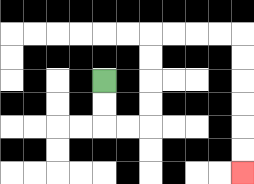{'start': '[4, 3]', 'end': '[10, 7]', 'path_directions': 'D,D,R,R,U,U,U,U,R,R,R,R,D,D,D,D,D,D', 'path_coordinates': '[[4, 3], [4, 4], [4, 5], [5, 5], [6, 5], [6, 4], [6, 3], [6, 2], [6, 1], [7, 1], [8, 1], [9, 1], [10, 1], [10, 2], [10, 3], [10, 4], [10, 5], [10, 6], [10, 7]]'}